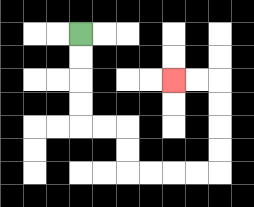{'start': '[3, 1]', 'end': '[7, 3]', 'path_directions': 'D,D,D,D,R,R,D,D,R,R,R,R,U,U,U,U,L,L', 'path_coordinates': '[[3, 1], [3, 2], [3, 3], [3, 4], [3, 5], [4, 5], [5, 5], [5, 6], [5, 7], [6, 7], [7, 7], [8, 7], [9, 7], [9, 6], [9, 5], [9, 4], [9, 3], [8, 3], [7, 3]]'}